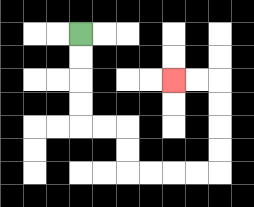{'start': '[3, 1]', 'end': '[7, 3]', 'path_directions': 'D,D,D,D,R,R,D,D,R,R,R,R,U,U,U,U,L,L', 'path_coordinates': '[[3, 1], [3, 2], [3, 3], [3, 4], [3, 5], [4, 5], [5, 5], [5, 6], [5, 7], [6, 7], [7, 7], [8, 7], [9, 7], [9, 6], [9, 5], [9, 4], [9, 3], [8, 3], [7, 3]]'}